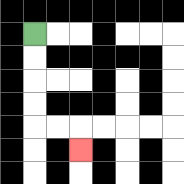{'start': '[1, 1]', 'end': '[3, 6]', 'path_directions': 'D,D,D,D,R,R,D', 'path_coordinates': '[[1, 1], [1, 2], [1, 3], [1, 4], [1, 5], [2, 5], [3, 5], [3, 6]]'}